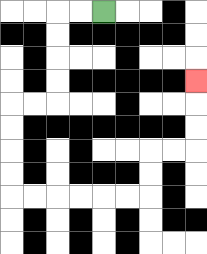{'start': '[4, 0]', 'end': '[8, 3]', 'path_directions': 'L,L,D,D,D,D,L,L,D,D,D,D,R,R,R,R,R,R,U,U,R,R,U,U,U', 'path_coordinates': '[[4, 0], [3, 0], [2, 0], [2, 1], [2, 2], [2, 3], [2, 4], [1, 4], [0, 4], [0, 5], [0, 6], [0, 7], [0, 8], [1, 8], [2, 8], [3, 8], [4, 8], [5, 8], [6, 8], [6, 7], [6, 6], [7, 6], [8, 6], [8, 5], [8, 4], [8, 3]]'}